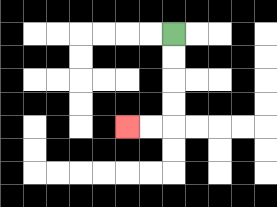{'start': '[7, 1]', 'end': '[5, 5]', 'path_directions': 'D,D,D,D,L,L', 'path_coordinates': '[[7, 1], [7, 2], [7, 3], [7, 4], [7, 5], [6, 5], [5, 5]]'}